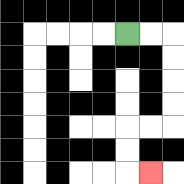{'start': '[5, 1]', 'end': '[6, 7]', 'path_directions': 'R,R,D,D,D,D,L,L,D,D,R', 'path_coordinates': '[[5, 1], [6, 1], [7, 1], [7, 2], [7, 3], [7, 4], [7, 5], [6, 5], [5, 5], [5, 6], [5, 7], [6, 7]]'}